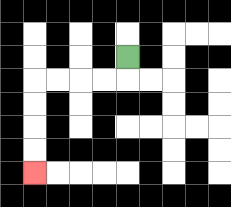{'start': '[5, 2]', 'end': '[1, 7]', 'path_directions': 'D,L,L,L,L,D,D,D,D', 'path_coordinates': '[[5, 2], [5, 3], [4, 3], [3, 3], [2, 3], [1, 3], [1, 4], [1, 5], [1, 6], [1, 7]]'}